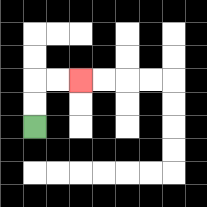{'start': '[1, 5]', 'end': '[3, 3]', 'path_directions': 'U,U,R,R', 'path_coordinates': '[[1, 5], [1, 4], [1, 3], [2, 3], [3, 3]]'}